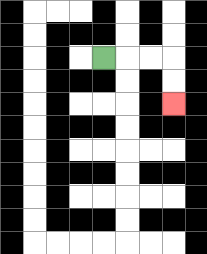{'start': '[4, 2]', 'end': '[7, 4]', 'path_directions': 'R,R,R,D,D', 'path_coordinates': '[[4, 2], [5, 2], [6, 2], [7, 2], [7, 3], [7, 4]]'}